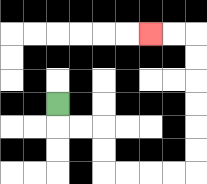{'start': '[2, 4]', 'end': '[6, 1]', 'path_directions': 'D,R,R,D,D,R,R,R,R,U,U,U,U,U,U,L,L', 'path_coordinates': '[[2, 4], [2, 5], [3, 5], [4, 5], [4, 6], [4, 7], [5, 7], [6, 7], [7, 7], [8, 7], [8, 6], [8, 5], [8, 4], [8, 3], [8, 2], [8, 1], [7, 1], [6, 1]]'}